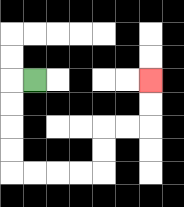{'start': '[1, 3]', 'end': '[6, 3]', 'path_directions': 'L,D,D,D,D,R,R,R,R,U,U,R,R,U,U', 'path_coordinates': '[[1, 3], [0, 3], [0, 4], [0, 5], [0, 6], [0, 7], [1, 7], [2, 7], [3, 7], [4, 7], [4, 6], [4, 5], [5, 5], [6, 5], [6, 4], [6, 3]]'}